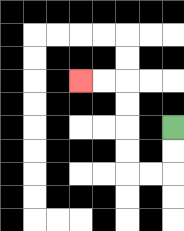{'start': '[7, 5]', 'end': '[3, 3]', 'path_directions': 'D,D,L,L,U,U,U,U,L,L', 'path_coordinates': '[[7, 5], [7, 6], [7, 7], [6, 7], [5, 7], [5, 6], [5, 5], [5, 4], [5, 3], [4, 3], [3, 3]]'}